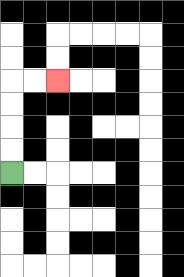{'start': '[0, 7]', 'end': '[2, 3]', 'path_directions': 'U,U,U,U,R,R', 'path_coordinates': '[[0, 7], [0, 6], [0, 5], [0, 4], [0, 3], [1, 3], [2, 3]]'}